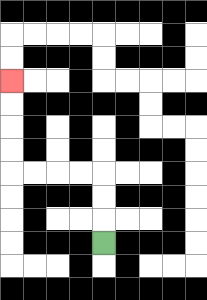{'start': '[4, 10]', 'end': '[0, 3]', 'path_directions': 'U,U,U,L,L,L,L,U,U,U,U', 'path_coordinates': '[[4, 10], [4, 9], [4, 8], [4, 7], [3, 7], [2, 7], [1, 7], [0, 7], [0, 6], [0, 5], [0, 4], [0, 3]]'}